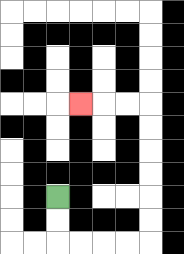{'start': '[2, 8]', 'end': '[3, 4]', 'path_directions': 'D,D,R,R,R,R,U,U,U,U,U,U,L,L,L', 'path_coordinates': '[[2, 8], [2, 9], [2, 10], [3, 10], [4, 10], [5, 10], [6, 10], [6, 9], [6, 8], [6, 7], [6, 6], [6, 5], [6, 4], [5, 4], [4, 4], [3, 4]]'}